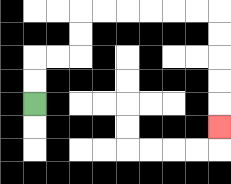{'start': '[1, 4]', 'end': '[9, 5]', 'path_directions': 'U,U,R,R,U,U,R,R,R,R,R,R,D,D,D,D,D', 'path_coordinates': '[[1, 4], [1, 3], [1, 2], [2, 2], [3, 2], [3, 1], [3, 0], [4, 0], [5, 0], [6, 0], [7, 0], [8, 0], [9, 0], [9, 1], [9, 2], [9, 3], [9, 4], [9, 5]]'}